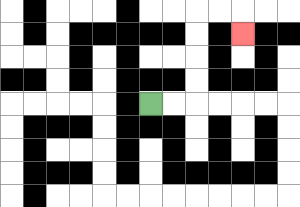{'start': '[6, 4]', 'end': '[10, 1]', 'path_directions': 'R,R,U,U,U,U,R,R,D', 'path_coordinates': '[[6, 4], [7, 4], [8, 4], [8, 3], [8, 2], [8, 1], [8, 0], [9, 0], [10, 0], [10, 1]]'}